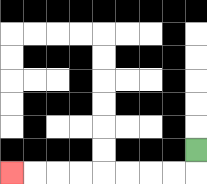{'start': '[8, 6]', 'end': '[0, 7]', 'path_directions': 'D,L,L,L,L,L,L,L,L', 'path_coordinates': '[[8, 6], [8, 7], [7, 7], [6, 7], [5, 7], [4, 7], [3, 7], [2, 7], [1, 7], [0, 7]]'}